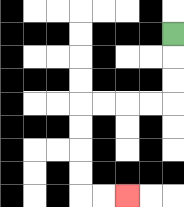{'start': '[7, 1]', 'end': '[5, 8]', 'path_directions': 'D,D,D,L,L,L,L,D,D,D,D,R,R', 'path_coordinates': '[[7, 1], [7, 2], [7, 3], [7, 4], [6, 4], [5, 4], [4, 4], [3, 4], [3, 5], [3, 6], [3, 7], [3, 8], [4, 8], [5, 8]]'}